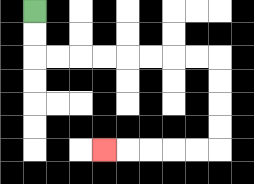{'start': '[1, 0]', 'end': '[4, 6]', 'path_directions': 'D,D,R,R,R,R,R,R,R,R,D,D,D,D,L,L,L,L,L', 'path_coordinates': '[[1, 0], [1, 1], [1, 2], [2, 2], [3, 2], [4, 2], [5, 2], [6, 2], [7, 2], [8, 2], [9, 2], [9, 3], [9, 4], [9, 5], [9, 6], [8, 6], [7, 6], [6, 6], [5, 6], [4, 6]]'}